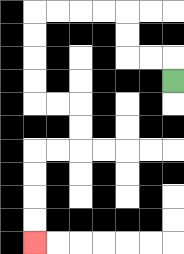{'start': '[7, 3]', 'end': '[1, 10]', 'path_directions': 'U,L,L,U,U,L,L,L,L,D,D,D,D,R,R,D,D,L,L,D,D,D,D', 'path_coordinates': '[[7, 3], [7, 2], [6, 2], [5, 2], [5, 1], [5, 0], [4, 0], [3, 0], [2, 0], [1, 0], [1, 1], [1, 2], [1, 3], [1, 4], [2, 4], [3, 4], [3, 5], [3, 6], [2, 6], [1, 6], [1, 7], [1, 8], [1, 9], [1, 10]]'}